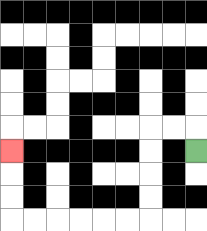{'start': '[8, 6]', 'end': '[0, 6]', 'path_directions': 'U,L,L,D,D,D,D,L,L,L,L,L,L,U,U,U', 'path_coordinates': '[[8, 6], [8, 5], [7, 5], [6, 5], [6, 6], [6, 7], [6, 8], [6, 9], [5, 9], [4, 9], [3, 9], [2, 9], [1, 9], [0, 9], [0, 8], [0, 7], [0, 6]]'}